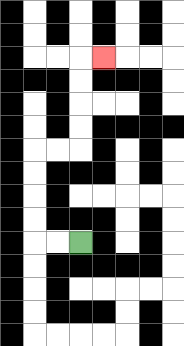{'start': '[3, 10]', 'end': '[4, 2]', 'path_directions': 'L,L,U,U,U,U,R,R,U,U,U,U,R', 'path_coordinates': '[[3, 10], [2, 10], [1, 10], [1, 9], [1, 8], [1, 7], [1, 6], [2, 6], [3, 6], [3, 5], [3, 4], [3, 3], [3, 2], [4, 2]]'}